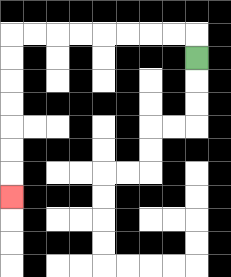{'start': '[8, 2]', 'end': '[0, 8]', 'path_directions': 'U,L,L,L,L,L,L,L,L,D,D,D,D,D,D,D', 'path_coordinates': '[[8, 2], [8, 1], [7, 1], [6, 1], [5, 1], [4, 1], [3, 1], [2, 1], [1, 1], [0, 1], [0, 2], [0, 3], [0, 4], [0, 5], [0, 6], [0, 7], [0, 8]]'}